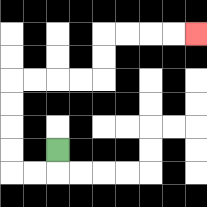{'start': '[2, 6]', 'end': '[8, 1]', 'path_directions': 'D,L,L,U,U,U,U,R,R,R,R,U,U,R,R,R,R', 'path_coordinates': '[[2, 6], [2, 7], [1, 7], [0, 7], [0, 6], [0, 5], [0, 4], [0, 3], [1, 3], [2, 3], [3, 3], [4, 3], [4, 2], [4, 1], [5, 1], [6, 1], [7, 1], [8, 1]]'}